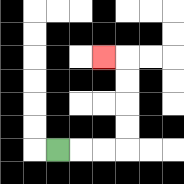{'start': '[2, 6]', 'end': '[4, 2]', 'path_directions': 'R,R,R,U,U,U,U,L', 'path_coordinates': '[[2, 6], [3, 6], [4, 6], [5, 6], [5, 5], [5, 4], [5, 3], [5, 2], [4, 2]]'}